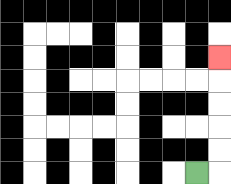{'start': '[8, 7]', 'end': '[9, 2]', 'path_directions': 'R,U,U,U,U,U', 'path_coordinates': '[[8, 7], [9, 7], [9, 6], [9, 5], [9, 4], [9, 3], [9, 2]]'}